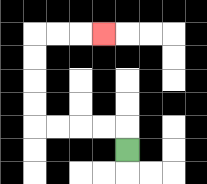{'start': '[5, 6]', 'end': '[4, 1]', 'path_directions': 'U,L,L,L,L,U,U,U,U,R,R,R', 'path_coordinates': '[[5, 6], [5, 5], [4, 5], [3, 5], [2, 5], [1, 5], [1, 4], [1, 3], [1, 2], [1, 1], [2, 1], [3, 1], [4, 1]]'}